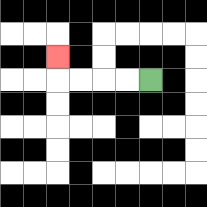{'start': '[6, 3]', 'end': '[2, 2]', 'path_directions': 'L,L,L,L,U', 'path_coordinates': '[[6, 3], [5, 3], [4, 3], [3, 3], [2, 3], [2, 2]]'}